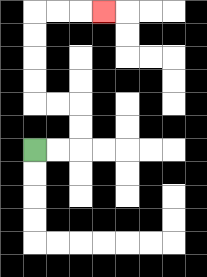{'start': '[1, 6]', 'end': '[4, 0]', 'path_directions': 'R,R,U,U,L,L,U,U,U,U,R,R,R', 'path_coordinates': '[[1, 6], [2, 6], [3, 6], [3, 5], [3, 4], [2, 4], [1, 4], [1, 3], [1, 2], [1, 1], [1, 0], [2, 0], [3, 0], [4, 0]]'}